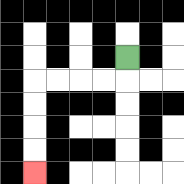{'start': '[5, 2]', 'end': '[1, 7]', 'path_directions': 'D,L,L,L,L,D,D,D,D', 'path_coordinates': '[[5, 2], [5, 3], [4, 3], [3, 3], [2, 3], [1, 3], [1, 4], [1, 5], [1, 6], [1, 7]]'}